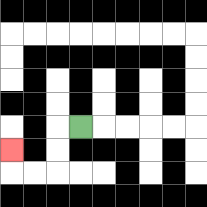{'start': '[3, 5]', 'end': '[0, 6]', 'path_directions': 'L,D,D,L,L,U', 'path_coordinates': '[[3, 5], [2, 5], [2, 6], [2, 7], [1, 7], [0, 7], [0, 6]]'}